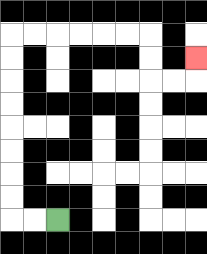{'start': '[2, 9]', 'end': '[8, 2]', 'path_directions': 'L,L,U,U,U,U,U,U,U,U,R,R,R,R,R,R,D,D,R,R,U', 'path_coordinates': '[[2, 9], [1, 9], [0, 9], [0, 8], [0, 7], [0, 6], [0, 5], [0, 4], [0, 3], [0, 2], [0, 1], [1, 1], [2, 1], [3, 1], [4, 1], [5, 1], [6, 1], [6, 2], [6, 3], [7, 3], [8, 3], [8, 2]]'}